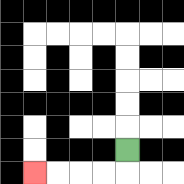{'start': '[5, 6]', 'end': '[1, 7]', 'path_directions': 'D,L,L,L,L', 'path_coordinates': '[[5, 6], [5, 7], [4, 7], [3, 7], [2, 7], [1, 7]]'}